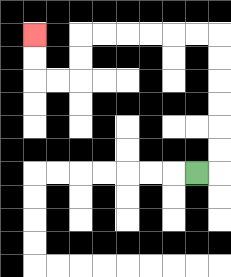{'start': '[8, 7]', 'end': '[1, 1]', 'path_directions': 'R,U,U,U,U,U,U,L,L,L,L,L,L,D,D,L,L,U,U', 'path_coordinates': '[[8, 7], [9, 7], [9, 6], [9, 5], [9, 4], [9, 3], [9, 2], [9, 1], [8, 1], [7, 1], [6, 1], [5, 1], [4, 1], [3, 1], [3, 2], [3, 3], [2, 3], [1, 3], [1, 2], [1, 1]]'}